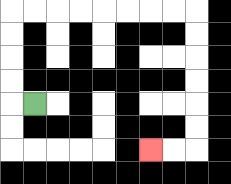{'start': '[1, 4]', 'end': '[6, 6]', 'path_directions': 'L,U,U,U,U,R,R,R,R,R,R,R,R,D,D,D,D,D,D,L,L', 'path_coordinates': '[[1, 4], [0, 4], [0, 3], [0, 2], [0, 1], [0, 0], [1, 0], [2, 0], [3, 0], [4, 0], [5, 0], [6, 0], [7, 0], [8, 0], [8, 1], [8, 2], [8, 3], [8, 4], [8, 5], [8, 6], [7, 6], [6, 6]]'}